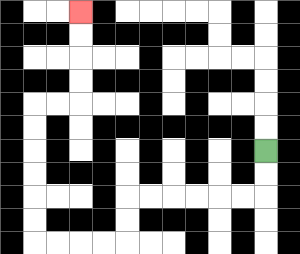{'start': '[11, 6]', 'end': '[3, 0]', 'path_directions': 'D,D,L,L,L,L,L,L,D,D,L,L,L,L,U,U,U,U,U,U,R,R,U,U,U,U', 'path_coordinates': '[[11, 6], [11, 7], [11, 8], [10, 8], [9, 8], [8, 8], [7, 8], [6, 8], [5, 8], [5, 9], [5, 10], [4, 10], [3, 10], [2, 10], [1, 10], [1, 9], [1, 8], [1, 7], [1, 6], [1, 5], [1, 4], [2, 4], [3, 4], [3, 3], [3, 2], [3, 1], [3, 0]]'}